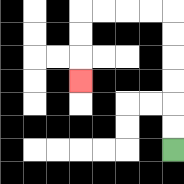{'start': '[7, 6]', 'end': '[3, 3]', 'path_directions': 'U,U,U,U,U,U,L,L,L,L,D,D,D', 'path_coordinates': '[[7, 6], [7, 5], [7, 4], [7, 3], [7, 2], [7, 1], [7, 0], [6, 0], [5, 0], [4, 0], [3, 0], [3, 1], [3, 2], [3, 3]]'}